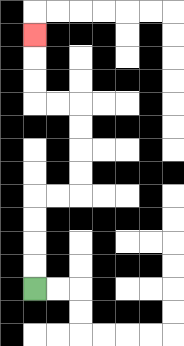{'start': '[1, 12]', 'end': '[1, 1]', 'path_directions': 'U,U,U,U,R,R,U,U,U,U,L,L,U,U,U', 'path_coordinates': '[[1, 12], [1, 11], [1, 10], [1, 9], [1, 8], [2, 8], [3, 8], [3, 7], [3, 6], [3, 5], [3, 4], [2, 4], [1, 4], [1, 3], [1, 2], [1, 1]]'}